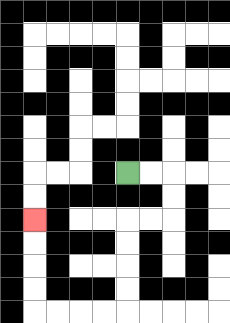{'start': '[5, 7]', 'end': '[1, 9]', 'path_directions': 'R,R,D,D,L,L,D,D,D,D,L,L,L,L,U,U,U,U', 'path_coordinates': '[[5, 7], [6, 7], [7, 7], [7, 8], [7, 9], [6, 9], [5, 9], [5, 10], [5, 11], [5, 12], [5, 13], [4, 13], [3, 13], [2, 13], [1, 13], [1, 12], [1, 11], [1, 10], [1, 9]]'}